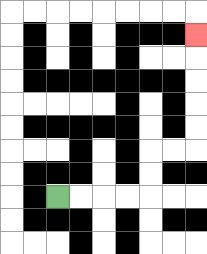{'start': '[2, 8]', 'end': '[8, 1]', 'path_directions': 'R,R,R,R,U,U,R,R,U,U,U,U,U', 'path_coordinates': '[[2, 8], [3, 8], [4, 8], [5, 8], [6, 8], [6, 7], [6, 6], [7, 6], [8, 6], [8, 5], [8, 4], [8, 3], [8, 2], [8, 1]]'}